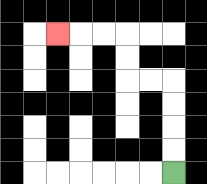{'start': '[7, 7]', 'end': '[2, 1]', 'path_directions': 'U,U,U,U,L,L,U,U,L,L,L', 'path_coordinates': '[[7, 7], [7, 6], [7, 5], [7, 4], [7, 3], [6, 3], [5, 3], [5, 2], [5, 1], [4, 1], [3, 1], [2, 1]]'}